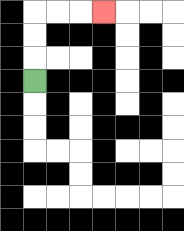{'start': '[1, 3]', 'end': '[4, 0]', 'path_directions': 'U,U,U,R,R,R', 'path_coordinates': '[[1, 3], [1, 2], [1, 1], [1, 0], [2, 0], [3, 0], [4, 0]]'}